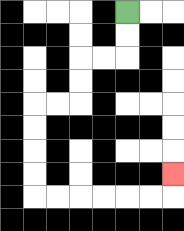{'start': '[5, 0]', 'end': '[7, 7]', 'path_directions': 'D,D,L,L,D,D,L,L,D,D,D,D,R,R,R,R,R,R,U', 'path_coordinates': '[[5, 0], [5, 1], [5, 2], [4, 2], [3, 2], [3, 3], [3, 4], [2, 4], [1, 4], [1, 5], [1, 6], [1, 7], [1, 8], [2, 8], [3, 8], [4, 8], [5, 8], [6, 8], [7, 8], [7, 7]]'}